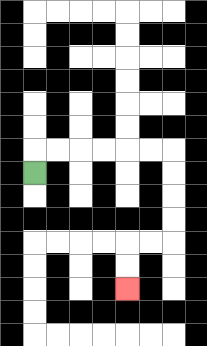{'start': '[1, 7]', 'end': '[5, 12]', 'path_directions': 'U,R,R,R,R,R,R,D,D,D,D,L,L,D,D', 'path_coordinates': '[[1, 7], [1, 6], [2, 6], [3, 6], [4, 6], [5, 6], [6, 6], [7, 6], [7, 7], [7, 8], [7, 9], [7, 10], [6, 10], [5, 10], [5, 11], [5, 12]]'}